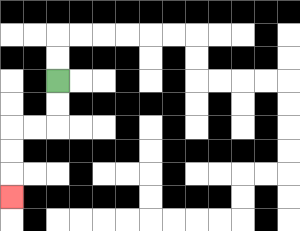{'start': '[2, 3]', 'end': '[0, 8]', 'path_directions': 'D,D,L,L,D,D,D', 'path_coordinates': '[[2, 3], [2, 4], [2, 5], [1, 5], [0, 5], [0, 6], [0, 7], [0, 8]]'}